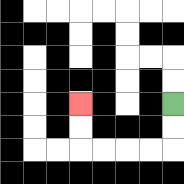{'start': '[7, 4]', 'end': '[3, 4]', 'path_directions': 'D,D,L,L,L,L,U,U', 'path_coordinates': '[[7, 4], [7, 5], [7, 6], [6, 6], [5, 6], [4, 6], [3, 6], [3, 5], [3, 4]]'}